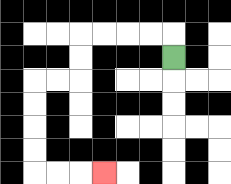{'start': '[7, 2]', 'end': '[4, 7]', 'path_directions': 'U,L,L,L,L,D,D,L,L,D,D,D,D,R,R,R', 'path_coordinates': '[[7, 2], [7, 1], [6, 1], [5, 1], [4, 1], [3, 1], [3, 2], [3, 3], [2, 3], [1, 3], [1, 4], [1, 5], [1, 6], [1, 7], [2, 7], [3, 7], [4, 7]]'}